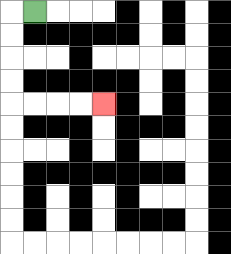{'start': '[1, 0]', 'end': '[4, 4]', 'path_directions': 'L,D,D,D,D,R,R,R,R', 'path_coordinates': '[[1, 0], [0, 0], [0, 1], [0, 2], [0, 3], [0, 4], [1, 4], [2, 4], [3, 4], [4, 4]]'}